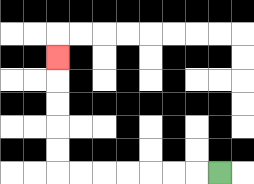{'start': '[9, 7]', 'end': '[2, 2]', 'path_directions': 'L,L,L,L,L,L,L,U,U,U,U,U', 'path_coordinates': '[[9, 7], [8, 7], [7, 7], [6, 7], [5, 7], [4, 7], [3, 7], [2, 7], [2, 6], [2, 5], [2, 4], [2, 3], [2, 2]]'}